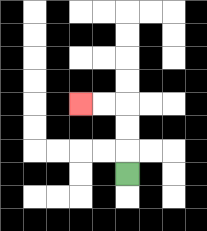{'start': '[5, 7]', 'end': '[3, 4]', 'path_directions': 'U,U,U,L,L', 'path_coordinates': '[[5, 7], [5, 6], [5, 5], [5, 4], [4, 4], [3, 4]]'}